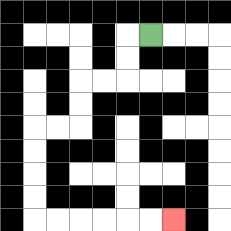{'start': '[6, 1]', 'end': '[7, 9]', 'path_directions': 'L,D,D,L,L,D,D,L,L,D,D,D,D,R,R,R,R,R,R', 'path_coordinates': '[[6, 1], [5, 1], [5, 2], [5, 3], [4, 3], [3, 3], [3, 4], [3, 5], [2, 5], [1, 5], [1, 6], [1, 7], [1, 8], [1, 9], [2, 9], [3, 9], [4, 9], [5, 9], [6, 9], [7, 9]]'}